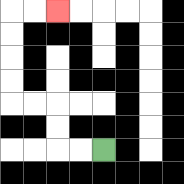{'start': '[4, 6]', 'end': '[2, 0]', 'path_directions': 'L,L,U,U,L,L,U,U,U,U,R,R', 'path_coordinates': '[[4, 6], [3, 6], [2, 6], [2, 5], [2, 4], [1, 4], [0, 4], [0, 3], [0, 2], [0, 1], [0, 0], [1, 0], [2, 0]]'}